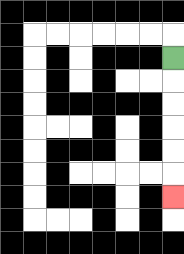{'start': '[7, 2]', 'end': '[7, 8]', 'path_directions': 'D,D,D,D,D,D', 'path_coordinates': '[[7, 2], [7, 3], [7, 4], [7, 5], [7, 6], [7, 7], [7, 8]]'}